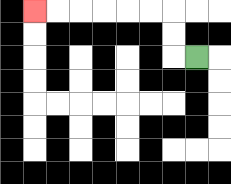{'start': '[8, 2]', 'end': '[1, 0]', 'path_directions': 'L,U,U,L,L,L,L,L,L', 'path_coordinates': '[[8, 2], [7, 2], [7, 1], [7, 0], [6, 0], [5, 0], [4, 0], [3, 0], [2, 0], [1, 0]]'}